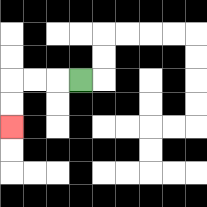{'start': '[3, 3]', 'end': '[0, 5]', 'path_directions': 'L,L,L,D,D', 'path_coordinates': '[[3, 3], [2, 3], [1, 3], [0, 3], [0, 4], [0, 5]]'}